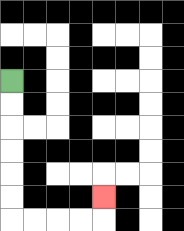{'start': '[0, 3]', 'end': '[4, 8]', 'path_directions': 'D,D,D,D,D,D,R,R,R,R,U', 'path_coordinates': '[[0, 3], [0, 4], [0, 5], [0, 6], [0, 7], [0, 8], [0, 9], [1, 9], [2, 9], [3, 9], [4, 9], [4, 8]]'}